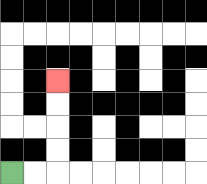{'start': '[0, 7]', 'end': '[2, 3]', 'path_directions': 'R,R,U,U,U,U', 'path_coordinates': '[[0, 7], [1, 7], [2, 7], [2, 6], [2, 5], [2, 4], [2, 3]]'}